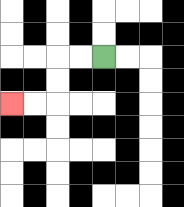{'start': '[4, 2]', 'end': '[0, 4]', 'path_directions': 'L,L,D,D,L,L', 'path_coordinates': '[[4, 2], [3, 2], [2, 2], [2, 3], [2, 4], [1, 4], [0, 4]]'}